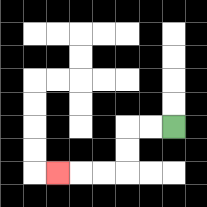{'start': '[7, 5]', 'end': '[2, 7]', 'path_directions': 'L,L,D,D,L,L,L', 'path_coordinates': '[[7, 5], [6, 5], [5, 5], [5, 6], [5, 7], [4, 7], [3, 7], [2, 7]]'}